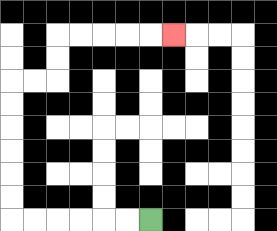{'start': '[6, 9]', 'end': '[7, 1]', 'path_directions': 'L,L,L,L,L,L,U,U,U,U,U,U,R,R,U,U,R,R,R,R,R', 'path_coordinates': '[[6, 9], [5, 9], [4, 9], [3, 9], [2, 9], [1, 9], [0, 9], [0, 8], [0, 7], [0, 6], [0, 5], [0, 4], [0, 3], [1, 3], [2, 3], [2, 2], [2, 1], [3, 1], [4, 1], [5, 1], [6, 1], [7, 1]]'}